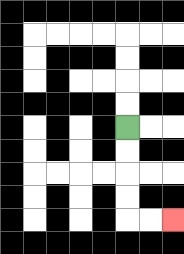{'start': '[5, 5]', 'end': '[7, 9]', 'path_directions': 'D,D,D,D,R,R', 'path_coordinates': '[[5, 5], [5, 6], [5, 7], [5, 8], [5, 9], [6, 9], [7, 9]]'}